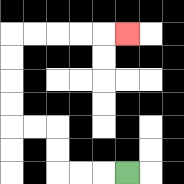{'start': '[5, 7]', 'end': '[5, 1]', 'path_directions': 'L,L,L,U,U,L,L,U,U,U,U,R,R,R,R,R', 'path_coordinates': '[[5, 7], [4, 7], [3, 7], [2, 7], [2, 6], [2, 5], [1, 5], [0, 5], [0, 4], [0, 3], [0, 2], [0, 1], [1, 1], [2, 1], [3, 1], [4, 1], [5, 1]]'}